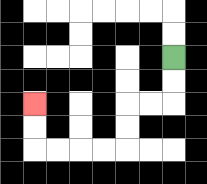{'start': '[7, 2]', 'end': '[1, 4]', 'path_directions': 'D,D,L,L,D,D,L,L,L,L,U,U', 'path_coordinates': '[[7, 2], [7, 3], [7, 4], [6, 4], [5, 4], [5, 5], [5, 6], [4, 6], [3, 6], [2, 6], [1, 6], [1, 5], [1, 4]]'}